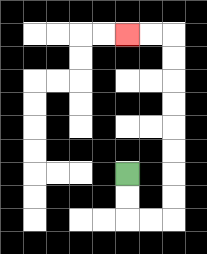{'start': '[5, 7]', 'end': '[5, 1]', 'path_directions': 'D,D,R,R,U,U,U,U,U,U,U,U,L,L', 'path_coordinates': '[[5, 7], [5, 8], [5, 9], [6, 9], [7, 9], [7, 8], [7, 7], [7, 6], [7, 5], [7, 4], [7, 3], [7, 2], [7, 1], [6, 1], [5, 1]]'}